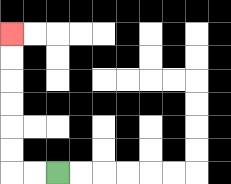{'start': '[2, 7]', 'end': '[0, 1]', 'path_directions': 'L,L,U,U,U,U,U,U', 'path_coordinates': '[[2, 7], [1, 7], [0, 7], [0, 6], [0, 5], [0, 4], [0, 3], [0, 2], [0, 1]]'}